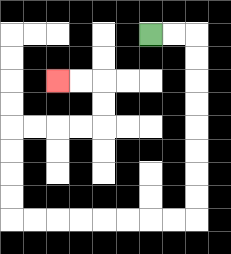{'start': '[6, 1]', 'end': '[2, 3]', 'path_directions': 'R,R,D,D,D,D,D,D,D,D,L,L,L,L,L,L,L,L,U,U,U,U,R,R,R,R,U,U,L,L', 'path_coordinates': '[[6, 1], [7, 1], [8, 1], [8, 2], [8, 3], [8, 4], [8, 5], [8, 6], [8, 7], [8, 8], [8, 9], [7, 9], [6, 9], [5, 9], [4, 9], [3, 9], [2, 9], [1, 9], [0, 9], [0, 8], [0, 7], [0, 6], [0, 5], [1, 5], [2, 5], [3, 5], [4, 5], [4, 4], [4, 3], [3, 3], [2, 3]]'}